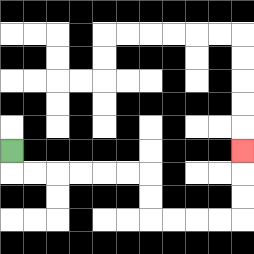{'start': '[0, 6]', 'end': '[10, 6]', 'path_directions': 'D,R,R,R,R,R,R,D,D,R,R,R,R,U,U,U', 'path_coordinates': '[[0, 6], [0, 7], [1, 7], [2, 7], [3, 7], [4, 7], [5, 7], [6, 7], [6, 8], [6, 9], [7, 9], [8, 9], [9, 9], [10, 9], [10, 8], [10, 7], [10, 6]]'}